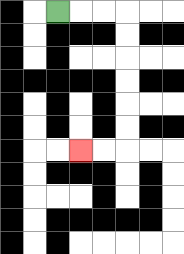{'start': '[2, 0]', 'end': '[3, 6]', 'path_directions': 'R,R,R,D,D,D,D,D,D,L,L', 'path_coordinates': '[[2, 0], [3, 0], [4, 0], [5, 0], [5, 1], [5, 2], [5, 3], [5, 4], [5, 5], [5, 6], [4, 6], [3, 6]]'}